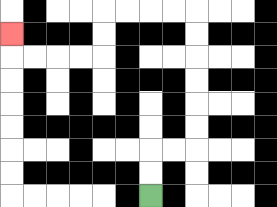{'start': '[6, 8]', 'end': '[0, 1]', 'path_directions': 'U,U,R,R,U,U,U,U,U,U,L,L,L,L,D,D,L,L,L,L,U', 'path_coordinates': '[[6, 8], [6, 7], [6, 6], [7, 6], [8, 6], [8, 5], [8, 4], [8, 3], [8, 2], [8, 1], [8, 0], [7, 0], [6, 0], [5, 0], [4, 0], [4, 1], [4, 2], [3, 2], [2, 2], [1, 2], [0, 2], [0, 1]]'}